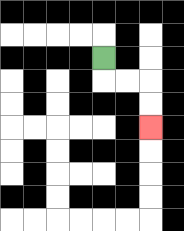{'start': '[4, 2]', 'end': '[6, 5]', 'path_directions': 'D,R,R,D,D', 'path_coordinates': '[[4, 2], [4, 3], [5, 3], [6, 3], [6, 4], [6, 5]]'}